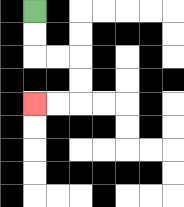{'start': '[1, 0]', 'end': '[1, 4]', 'path_directions': 'D,D,R,R,D,D,L,L', 'path_coordinates': '[[1, 0], [1, 1], [1, 2], [2, 2], [3, 2], [3, 3], [3, 4], [2, 4], [1, 4]]'}